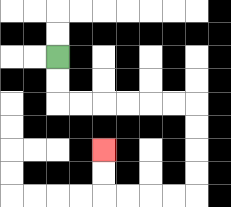{'start': '[2, 2]', 'end': '[4, 6]', 'path_directions': 'D,D,R,R,R,R,R,R,D,D,D,D,L,L,L,L,U,U', 'path_coordinates': '[[2, 2], [2, 3], [2, 4], [3, 4], [4, 4], [5, 4], [6, 4], [7, 4], [8, 4], [8, 5], [8, 6], [8, 7], [8, 8], [7, 8], [6, 8], [5, 8], [4, 8], [4, 7], [4, 6]]'}